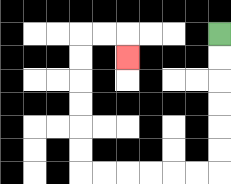{'start': '[9, 1]', 'end': '[5, 2]', 'path_directions': 'D,D,D,D,D,D,L,L,L,L,L,L,U,U,U,U,U,U,R,R,D', 'path_coordinates': '[[9, 1], [9, 2], [9, 3], [9, 4], [9, 5], [9, 6], [9, 7], [8, 7], [7, 7], [6, 7], [5, 7], [4, 7], [3, 7], [3, 6], [3, 5], [3, 4], [3, 3], [3, 2], [3, 1], [4, 1], [5, 1], [5, 2]]'}